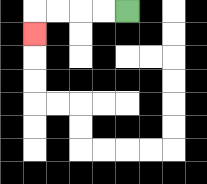{'start': '[5, 0]', 'end': '[1, 1]', 'path_directions': 'L,L,L,L,D', 'path_coordinates': '[[5, 0], [4, 0], [3, 0], [2, 0], [1, 0], [1, 1]]'}